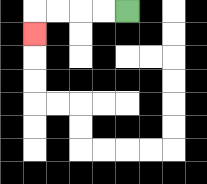{'start': '[5, 0]', 'end': '[1, 1]', 'path_directions': 'L,L,L,L,D', 'path_coordinates': '[[5, 0], [4, 0], [3, 0], [2, 0], [1, 0], [1, 1]]'}